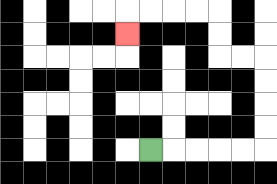{'start': '[6, 6]', 'end': '[5, 1]', 'path_directions': 'R,R,R,R,R,U,U,U,U,L,L,U,U,L,L,L,L,D', 'path_coordinates': '[[6, 6], [7, 6], [8, 6], [9, 6], [10, 6], [11, 6], [11, 5], [11, 4], [11, 3], [11, 2], [10, 2], [9, 2], [9, 1], [9, 0], [8, 0], [7, 0], [6, 0], [5, 0], [5, 1]]'}